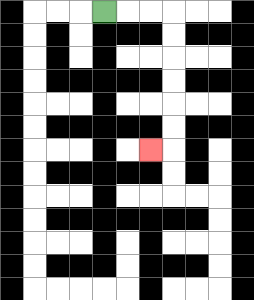{'start': '[4, 0]', 'end': '[6, 6]', 'path_directions': 'R,R,R,D,D,D,D,D,D,L', 'path_coordinates': '[[4, 0], [5, 0], [6, 0], [7, 0], [7, 1], [7, 2], [7, 3], [7, 4], [7, 5], [7, 6], [6, 6]]'}